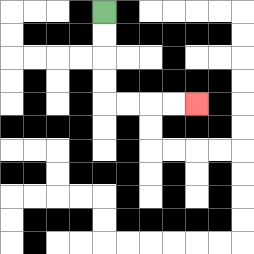{'start': '[4, 0]', 'end': '[8, 4]', 'path_directions': 'D,D,D,D,R,R,R,R', 'path_coordinates': '[[4, 0], [4, 1], [4, 2], [4, 3], [4, 4], [5, 4], [6, 4], [7, 4], [8, 4]]'}